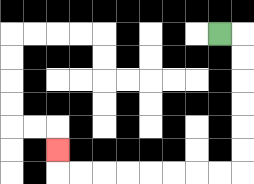{'start': '[9, 1]', 'end': '[2, 6]', 'path_directions': 'R,D,D,D,D,D,D,L,L,L,L,L,L,L,L,U', 'path_coordinates': '[[9, 1], [10, 1], [10, 2], [10, 3], [10, 4], [10, 5], [10, 6], [10, 7], [9, 7], [8, 7], [7, 7], [6, 7], [5, 7], [4, 7], [3, 7], [2, 7], [2, 6]]'}